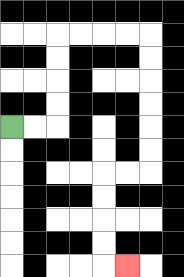{'start': '[0, 5]', 'end': '[5, 11]', 'path_directions': 'R,R,U,U,U,U,R,R,R,R,D,D,D,D,D,D,L,L,D,D,D,D,R', 'path_coordinates': '[[0, 5], [1, 5], [2, 5], [2, 4], [2, 3], [2, 2], [2, 1], [3, 1], [4, 1], [5, 1], [6, 1], [6, 2], [6, 3], [6, 4], [6, 5], [6, 6], [6, 7], [5, 7], [4, 7], [4, 8], [4, 9], [4, 10], [4, 11], [5, 11]]'}